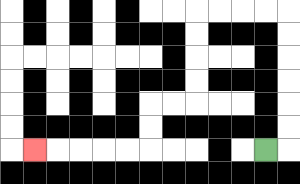{'start': '[11, 6]', 'end': '[1, 6]', 'path_directions': 'R,U,U,U,U,U,U,L,L,L,L,D,D,D,D,L,L,D,D,L,L,L,L,L', 'path_coordinates': '[[11, 6], [12, 6], [12, 5], [12, 4], [12, 3], [12, 2], [12, 1], [12, 0], [11, 0], [10, 0], [9, 0], [8, 0], [8, 1], [8, 2], [8, 3], [8, 4], [7, 4], [6, 4], [6, 5], [6, 6], [5, 6], [4, 6], [3, 6], [2, 6], [1, 6]]'}